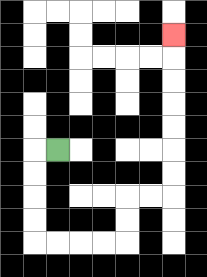{'start': '[2, 6]', 'end': '[7, 1]', 'path_directions': 'L,D,D,D,D,R,R,R,R,U,U,R,R,U,U,U,U,U,U,U', 'path_coordinates': '[[2, 6], [1, 6], [1, 7], [1, 8], [1, 9], [1, 10], [2, 10], [3, 10], [4, 10], [5, 10], [5, 9], [5, 8], [6, 8], [7, 8], [7, 7], [7, 6], [7, 5], [7, 4], [7, 3], [7, 2], [7, 1]]'}